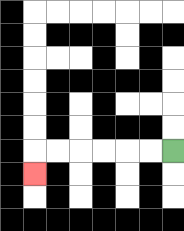{'start': '[7, 6]', 'end': '[1, 7]', 'path_directions': 'L,L,L,L,L,L,D', 'path_coordinates': '[[7, 6], [6, 6], [5, 6], [4, 6], [3, 6], [2, 6], [1, 6], [1, 7]]'}